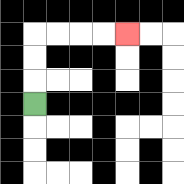{'start': '[1, 4]', 'end': '[5, 1]', 'path_directions': 'U,U,U,R,R,R,R', 'path_coordinates': '[[1, 4], [1, 3], [1, 2], [1, 1], [2, 1], [3, 1], [4, 1], [5, 1]]'}